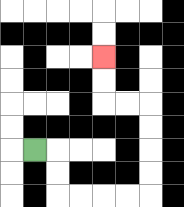{'start': '[1, 6]', 'end': '[4, 2]', 'path_directions': 'R,D,D,R,R,R,R,U,U,U,U,L,L,U,U', 'path_coordinates': '[[1, 6], [2, 6], [2, 7], [2, 8], [3, 8], [4, 8], [5, 8], [6, 8], [6, 7], [6, 6], [6, 5], [6, 4], [5, 4], [4, 4], [4, 3], [4, 2]]'}